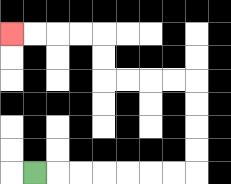{'start': '[1, 7]', 'end': '[0, 1]', 'path_directions': 'R,R,R,R,R,R,R,U,U,U,U,L,L,L,L,U,U,L,L,L,L', 'path_coordinates': '[[1, 7], [2, 7], [3, 7], [4, 7], [5, 7], [6, 7], [7, 7], [8, 7], [8, 6], [8, 5], [8, 4], [8, 3], [7, 3], [6, 3], [5, 3], [4, 3], [4, 2], [4, 1], [3, 1], [2, 1], [1, 1], [0, 1]]'}